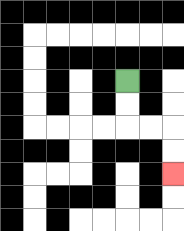{'start': '[5, 3]', 'end': '[7, 7]', 'path_directions': 'D,D,R,R,D,D', 'path_coordinates': '[[5, 3], [5, 4], [5, 5], [6, 5], [7, 5], [7, 6], [7, 7]]'}